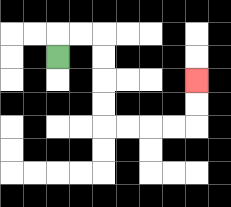{'start': '[2, 2]', 'end': '[8, 3]', 'path_directions': 'U,R,R,D,D,D,D,R,R,R,R,U,U', 'path_coordinates': '[[2, 2], [2, 1], [3, 1], [4, 1], [4, 2], [4, 3], [4, 4], [4, 5], [5, 5], [6, 5], [7, 5], [8, 5], [8, 4], [8, 3]]'}